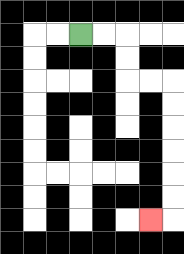{'start': '[3, 1]', 'end': '[6, 9]', 'path_directions': 'R,R,D,D,R,R,D,D,D,D,D,D,L', 'path_coordinates': '[[3, 1], [4, 1], [5, 1], [5, 2], [5, 3], [6, 3], [7, 3], [7, 4], [7, 5], [7, 6], [7, 7], [7, 8], [7, 9], [6, 9]]'}